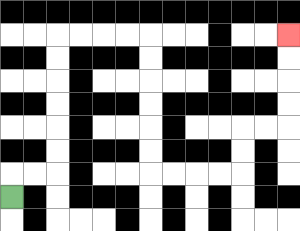{'start': '[0, 8]', 'end': '[12, 1]', 'path_directions': 'U,R,R,U,U,U,U,U,U,R,R,R,R,D,D,D,D,D,D,R,R,R,R,U,U,R,R,U,U,U,U', 'path_coordinates': '[[0, 8], [0, 7], [1, 7], [2, 7], [2, 6], [2, 5], [2, 4], [2, 3], [2, 2], [2, 1], [3, 1], [4, 1], [5, 1], [6, 1], [6, 2], [6, 3], [6, 4], [6, 5], [6, 6], [6, 7], [7, 7], [8, 7], [9, 7], [10, 7], [10, 6], [10, 5], [11, 5], [12, 5], [12, 4], [12, 3], [12, 2], [12, 1]]'}